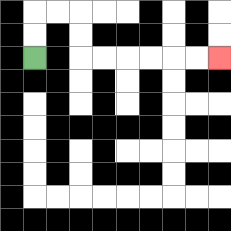{'start': '[1, 2]', 'end': '[9, 2]', 'path_directions': 'U,U,R,R,D,D,R,R,R,R,R,R', 'path_coordinates': '[[1, 2], [1, 1], [1, 0], [2, 0], [3, 0], [3, 1], [3, 2], [4, 2], [5, 2], [6, 2], [7, 2], [8, 2], [9, 2]]'}